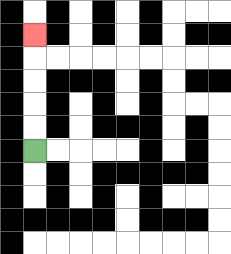{'start': '[1, 6]', 'end': '[1, 1]', 'path_directions': 'U,U,U,U,U', 'path_coordinates': '[[1, 6], [1, 5], [1, 4], [1, 3], [1, 2], [1, 1]]'}